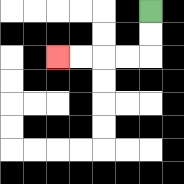{'start': '[6, 0]', 'end': '[2, 2]', 'path_directions': 'D,D,L,L,L,L', 'path_coordinates': '[[6, 0], [6, 1], [6, 2], [5, 2], [4, 2], [3, 2], [2, 2]]'}